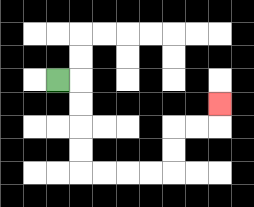{'start': '[2, 3]', 'end': '[9, 4]', 'path_directions': 'R,D,D,D,D,R,R,R,R,U,U,R,R,U', 'path_coordinates': '[[2, 3], [3, 3], [3, 4], [3, 5], [3, 6], [3, 7], [4, 7], [5, 7], [6, 7], [7, 7], [7, 6], [7, 5], [8, 5], [9, 5], [9, 4]]'}